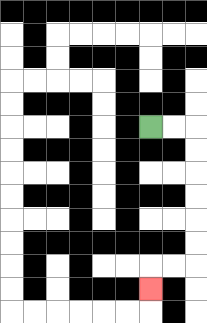{'start': '[6, 5]', 'end': '[6, 12]', 'path_directions': 'R,R,D,D,D,D,D,D,L,L,D', 'path_coordinates': '[[6, 5], [7, 5], [8, 5], [8, 6], [8, 7], [8, 8], [8, 9], [8, 10], [8, 11], [7, 11], [6, 11], [6, 12]]'}